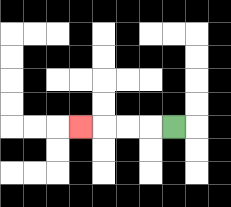{'start': '[7, 5]', 'end': '[3, 5]', 'path_directions': 'L,L,L,L', 'path_coordinates': '[[7, 5], [6, 5], [5, 5], [4, 5], [3, 5]]'}